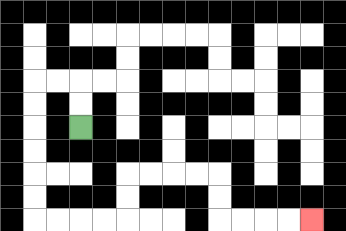{'start': '[3, 5]', 'end': '[13, 9]', 'path_directions': 'U,U,L,L,D,D,D,D,D,D,R,R,R,R,U,U,R,R,R,R,D,D,R,R,R,R', 'path_coordinates': '[[3, 5], [3, 4], [3, 3], [2, 3], [1, 3], [1, 4], [1, 5], [1, 6], [1, 7], [1, 8], [1, 9], [2, 9], [3, 9], [4, 9], [5, 9], [5, 8], [5, 7], [6, 7], [7, 7], [8, 7], [9, 7], [9, 8], [9, 9], [10, 9], [11, 9], [12, 9], [13, 9]]'}